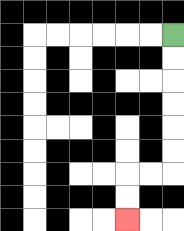{'start': '[7, 1]', 'end': '[5, 9]', 'path_directions': 'D,D,D,D,D,D,L,L,D,D', 'path_coordinates': '[[7, 1], [7, 2], [7, 3], [7, 4], [7, 5], [7, 6], [7, 7], [6, 7], [5, 7], [5, 8], [5, 9]]'}